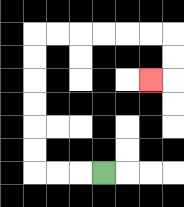{'start': '[4, 7]', 'end': '[6, 3]', 'path_directions': 'L,L,L,U,U,U,U,U,U,R,R,R,R,R,R,D,D,L', 'path_coordinates': '[[4, 7], [3, 7], [2, 7], [1, 7], [1, 6], [1, 5], [1, 4], [1, 3], [1, 2], [1, 1], [2, 1], [3, 1], [4, 1], [5, 1], [6, 1], [7, 1], [7, 2], [7, 3], [6, 3]]'}